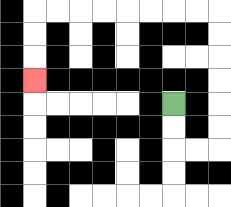{'start': '[7, 4]', 'end': '[1, 3]', 'path_directions': 'D,D,R,R,U,U,U,U,U,U,L,L,L,L,L,L,L,L,D,D,D', 'path_coordinates': '[[7, 4], [7, 5], [7, 6], [8, 6], [9, 6], [9, 5], [9, 4], [9, 3], [9, 2], [9, 1], [9, 0], [8, 0], [7, 0], [6, 0], [5, 0], [4, 0], [3, 0], [2, 0], [1, 0], [1, 1], [1, 2], [1, 3]]'}